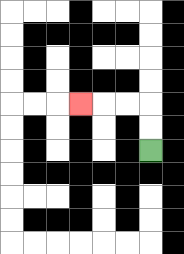{'start': '[6, 6]', 'end': '[3, 4]', 'path_directions': 'U,U,L,L,L', 'path_coordinates': '[[6, 6], [6, 5], [6, 4], [5, 4], [4, 4], [3, 4]]'}